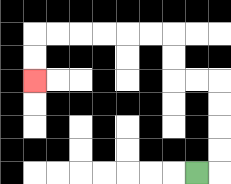{'start': '[8, 7]', 'end': '[1, 3]', 'path_directions': 'R,U,U,U,U,L,L,U,U,L,L,L,L,L,L,D,D', 'path_coordinates': '[[8, 7], [9, 7], [9, 6], [9, 5], [9, 4], [9, 3], [8, 3], [7, 3], [7, 2], [7, 1], [6, 1], [5, 1], [4, 1], [3, 1], [2, 1], [1, 1], [1, 2], [1, 3]]'}